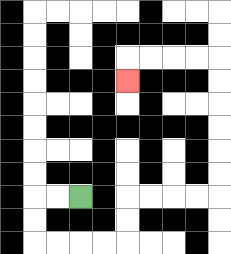{'start': '[3, 8]', 'end': '[5, 3]', 'path_directions': 'L,L,D,D,R,R,R,R,U,U,R,R,R,R,U,U,U,U,U,U,L,L,L,L,D', 'path_coordinates': '[[3, 8], [2, 8], [1, 8], [1, 9], [1, 10], [2, 10], [3, 10], [4, 10], [5, 10], [5, 9], [5, 8], [6, 8], [7, 8], [8, 8], [9, 8], [9, 7], [9, 6], [9, 5], [9, 4], [9, 3], [9, 2], [8, 2], [7, 2], [6, 2], [5, 2], [5, 3]]'}